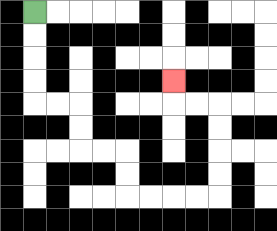{'start': '[1, 0]', 'end': '[7, 3]', 'path_directions': 'D,D,D,D,R,R,D,D,R,R,D,D,R,R,R,R,U,U,U,U,L,L,U', 'path_coordinates': '[[1, 0], [1, 1], [1, 2], [1, 3], [1, 4], [2, 4], [3, 4], [3, 5], [3, 6], [4, 6], [5, 6], [5, 7], [5, 8], [6, 8], [7, 8], [8, 8], [9, 8], [9, 7], [9, 6], [9, 5], [9, 4], [8, 4], [7, 4], [7, 3]]'}